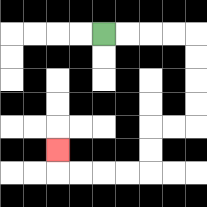{'start': '[4, 1]', 'end': '[2, 6]', 'path_directions': 'R,R,R,R,D,D,D,D,L,L,D,D,L,L,L,L,U', 'path_coordinates': '[[4, 1], [5, 1], [6, 1], [7, 1], [8, 1], [8, 2], [8, 3], [8, 4], [8, 5], [7, 5], [6, 5], [6, 6], [6, 7], [5, 7], [4, 7], [3, 7], [2, 7], [2, 6]]'}